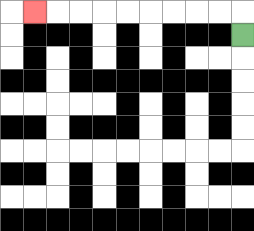{'start': '[10, 1]', 'end': '[1, 0]', 'path_directions': 'U,L,L,L,L,L,L,L,L,L', 'path_coordinates': '[[10, 1], [10, 0], [9, 0], [8, 0], [7, 0], [6, 0], [5, 0], [4, 0], [3, 0], [2, 0], [1, 0]]'}